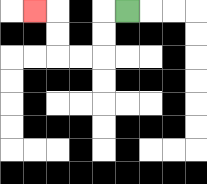{'start': '[5, 0]', 'end': '[1, 0]', 'path_directions': 'L,D,D,L,L,U,U,L', 'path_coordinates': '[[5, 0], [4, 0], [4, 1], [4, 2], [3, 2], [2, 2], [2, 1], [2, 0], [1, 0]]'}